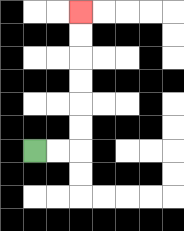{'start': '[1, 6]', 'end': '[3, 0]', 'path_directions': 'R,R,U,U,U,U,U,U', 'path_coordinates': '[[1, 6], [2, 6], [3, 6], [3, 5], [3, 4], [3, 3], [3, 2], [3, 1], [3, 0]]'}